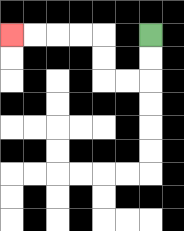{'start': '[6, 1]', 'end': '[0, 1]', 'path_directions': 'D,D,L,L,U,U,L,L,L,L', 'path_coordinates': '[[6, 1], [6, 2], [6, 3], [5, 3], [4, 3], [4, 2], [4, 1], [3, 1], [2, 1], [1, 1], [0, 1]]'}